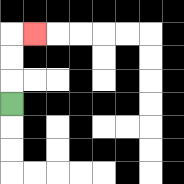{'start': '[0, 4]', 'end': '[1, 1]', 'path_directions': 'U,U,U,R', 'path_coordinates': '[[0, 4], [0, 3], [0, 2], [0, 1], [1, 1]]'}